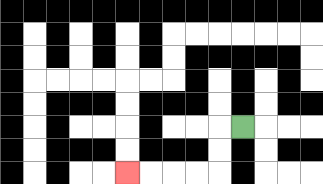{'start': '[10, 5]', 'end': '[5, 7]', 'path_directions': 'L,D,D,L,L,L,L', 'path_coordinates': '[[10, 5], [9, 5], [9, 6], [9, 7], [8, 7], [7, 7], [6, 7], [5, 7]]'}